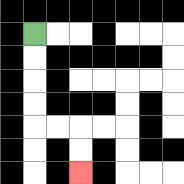{'start': '[1, 1]', 'end': '[3, 7]', 'path_directions': 'D,D,D,D,R,R,D,D', 'path_coordinates': '[[1, 1], [1, 2], [1, 3], [1, 4], [1, 5], [2, 5], [3, 5], [3, 6], [3, 7]]'}